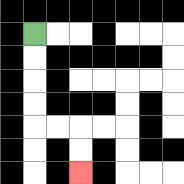{'start': '[1, 1]', 'end': '[3, 7]', 'path_directions': 'D,D,D,D,R,R,D,D', 'path_coordinates': '[[1, 1], [1, 2], [1, 3], [1, 4], [1, 5], [2, 5], [3, 5], [3, 6], [3, 7]]'}